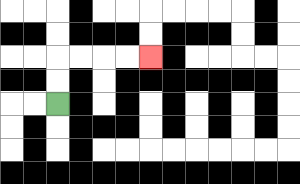{'start': '[2, 4]', 'end': '[6, 2]', 'path_directions': 'U,U,R,R,R,R', 'path_coordinates': '[[2, 4], [2, 3], [2, 2], [3, 2], [4, 2], [5, 2], [6, 2]]'}